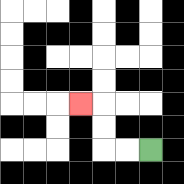{'start': '[6, 6]', 'end': '[3, 4]', 'path_directions': 'L,L,U,U,L', 'path_coordinates': '[[6, 6], [5, 6], [4, 6], [4, 5], [4, 4], [3, 4]]'}